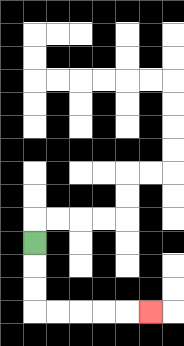{'start': '[1, 10]', 'end': '[6, 13]', 'path_directions': 'D,D,D,R,R,R,R,R', 'path_coordinates': '[[1, 10], [1, 11], [1, 12], [1, 13], [2, 13], [3, 13], [4, 13], [5, 13], [6, 13]]'}